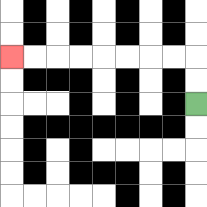{'start': '[8, 4]', 'end': '[0, 2]', 'path_directions': 'U,U,L,L,L,L,L,L,L,L', 'path_coordinates': '[[8, 4], [8, 3], [8, 2], [7, 2], [6, 2], [5, 2], [4, 2], [3, 2], [2, 2], [1, 2], [0, 2]]'}